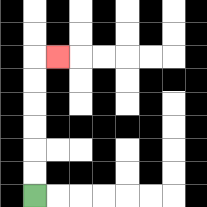{'start': '[1, 8]', 'end': '[2, 2]', 'path_directions': 'U,U,U,U,U,U,R', 'path_coordinates': '[[1, 8], [1, 7], [1, 6], [1, 5], [1, 4], [1, 3], [1, 2], [2, 2]]'}